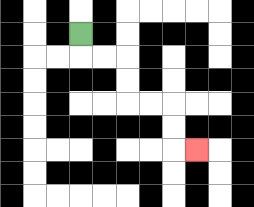{'start': '[3, 1]', 'end': '[8, 6]', 'path_directions': 'D,R,R,D,D,R,R,D,D,R', 'path_coordinates': '[[3, 1], [3, 2], [4, 2], [5, 2], [5, 3], [5, 4], [6, 4], [7, 4], [7, 5], [7, 6], [8, 6]]'}